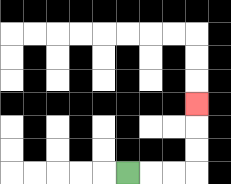{'start': '[5, 7]', 'end': '[8, 4]', 'path_directions': 'R,R,R,U,U,U', 'path_coordinates': '[[5, 7], [6, 7], [7, 7], [8, 7], [8, 6], [8, 5], [8, 4]]'}